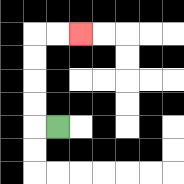{'start': '[2, 5]', 'end': '[3, 1]', 'path_directions': 'L,U,U,U,U,R,R', 'path_coordinates': '[[2, 5], [1, 5], [1, 4], [1, 3], [1, 2], [1, 1], [2, 1], [3, 1]]'}